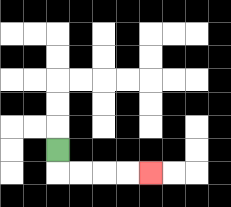{'start': '[2, 6]', 'end': '[6, 7]', 'path_directions': 'D,R,R,R,R', 'path_coordinates': '[[2, 6], [2, 7], [3, 7], [4, 7], [5, 7], [6, 7]]'}